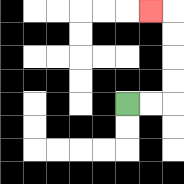{'start': '[5, 4]', 'end': '[6, 0]', 'path_directions': 'R,R,U,U,U,U,L', 'path_coordinates': '[[5, 4], [6, 4], [7, 4], [7, 3], [7, 2], [7, 1], [7, 0], [6, 0]]'}